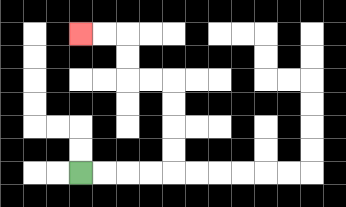{'start': '[3, 7]', 'end': '[3, 1]', 'path_directions': 'R,R,R,R,U,U,U,U,L,L,U,U,L,L', 'path_coordinates': '[[3, 7], [4, 7], [5, 7], [6, 7], [7, 7], [7, 6], [7, 5], [7, 4], [7, 3], [6, 3], [5, 3], [5, 2], [5, 1], [4, 1], [3, 1]]'}